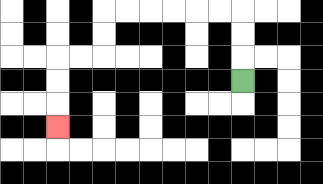{'start': '[10, 3]', 'end': '[2, 5]', 'path_directions': 'U,U,U,L,L,L,L,L,L,D,D,L,L,D,D,D', 'path_coordinates': '[[10, 3], [10, 2], [10, 1], [10, 0], [9, 0], [8, 0], [7, 0], [6, 0], [5, 0], [4, 0], [4, 1], [4, 2], [3, 2], [2, 2], [2, 3], [2, 4], [2, 5]]'}